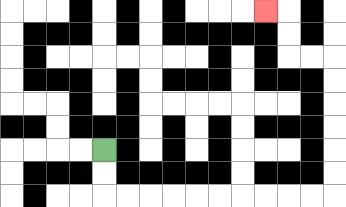{'start': '[4, 6]', 'end': '[11, 0]', 'path_directions': 'D,D,R,R,R,R,R,R,R,R,R,R,U,U,U,U,U,U,L,L,U,U,L', 'path_coordinates': '[[4, 6], [4, 7], [4, 8], [5, 8], [6, 8], [7, 8], [8, 8], [9, 8], [10, 8], [11, 8], [12, 8], [13, 8], [14, 8], [14, 7], [14, 6], [14, 5], [14, 4], [14, 3], [14, 2], [13, 2], [12, 2], [12, 1], [12, 0], [11, 0]]'}